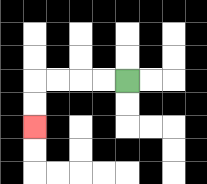{'start': '[5, 3]', 'end': '[1, 5]', 'path_directions': 'L,L,L,L,D,D', 'path_coordinates': '[[5, 3], [4, 3], [3, 3], [2, 3], [1, 3], [1, 4], [1, 5]]'}